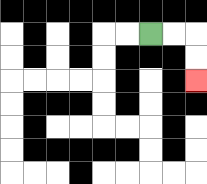{'start': '[6, 1]', 'end': '[8, 3]', 'path_directions': 'R,R,D,D', 'path_coordinates': '[[6, 1], [7, 1], [8, 1], [8, 2], [8, 3]]'}